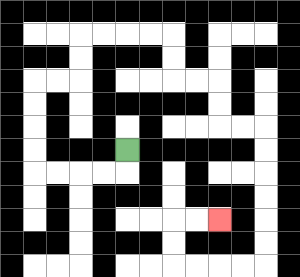{'start': '[5, 6]', 'end': '[9, 9]', 'path_directions': 'D,L,L,L,L,U,U,U,U,R,R,U,U,R,R,R,R,D,D,R,R,D,D,R,R,D,D,D,D,D,D,L,L,L,L,U,U,R,R', 'path_coordinates': '[[5, 6], [5, 7], [4, 7], [3, 7], [2, 7], [1, 7], [1, 6], [1, 5], [1, 4], [1, 3], [2, 3], [3, 3], [3, 2], [3, 1], [4, 1], [5, 1], [6, 1], [7, 1], [7, 2], [7, 3], [8, 3], [9, 3], [9, 4], [9, 5], [10, 5], [11, 5], [11, 6], [11, 7], [11, 8], [11, 9], [11, 10], [11, 11], [10, 11], [9, 11], [8, 11], [7, 11], [7, 10], [7, 9], [8, 9], [9, 9]]'}